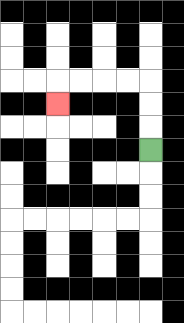{'start': '[6, 6]', 'end': '[2, 4]', 'path_directions': 'U,U,U,L,L,L,L,D', 'path_coordinates': '[[6, 6], [6, 5], [6, 4], [6, 3], [5, 3], [4, 3], [3, 3], [2, 3], [2, 4]]'}